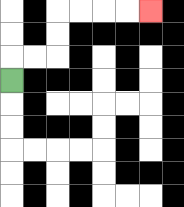{'start': '[0, 3]', 'end': '[6, 0]', 'path_directions': 'U,R,R,U,U,R,R,R,R', 'path_coordinates': '[[0, 3], [0, 2], [1, 2], [2, 2], [2, 1], [2, 0], [3, 0], [4, 0], [5, 0], [6, 0]]'}